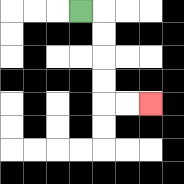{'start': '[3, 0]', 'end': '[6, 4]', 'path_directions': 'R,D,D,D,D,R,R', 'path_coordinates': '[[3, 0], [4, 0], [4, 1], [4, 2], [4, 3], [4, 4], [5, 4], [6, 4]]'}